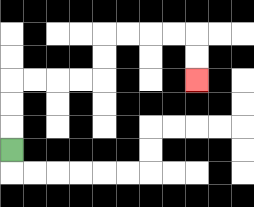{'start': '[0, 6]', 'end': '[8, 3]', 'path_directions': 'U,U,U,R,R,R,R,U,U,R,R,R,R,D,D', 'path_coordinates': '[[0, 6], [0, 5], [0, 4], [0, 3], [1, 3], [2, 3], [3, 3], [4, 3], [4, 2], [4, 1], [5, 1], [6, 1], [7, 1], [8, 1], [8, 2], [8, 3]]'}